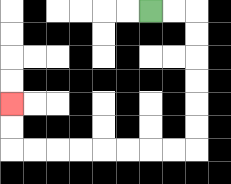{'start': '[6, 0]', 'end': '[0, 4]', 'path_directions': 'R,R,D,D,D,D,D,D,L,L,L,L,L,L,L,L,U,U', 'path_coordinates': '[[6, 0], [7, 0], [8, 0], [8, 1], [8, 2], [8, 3], [8, 4], [8, 5], [8, 6], [7, 6], [6, 6], [5, 6], [4, 6], [3, 6], [2, 6], [1, 6], [0, 6], [0, 5], [0, 4]]'}